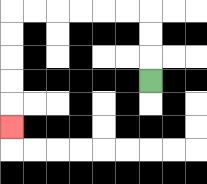{'start': '[6, 3]', 'end': '[0, 5]', 'path_directions': 'U,U,U,L,L,L,L,L,L,D,D,D,D,D', 'path_coordinates': '[[6, 3], [6, 2], [6, 1], [6, 0], [5, 0], [4, 0], [3, 0], [2, 0], [1, 0], [0, 0], [0, 1], [0, 2], [0, 3], [0, 4], [0, 5]]'}